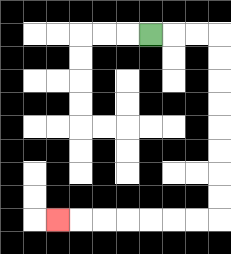{'start': '[6, 1]', 'end': '[2, 9]', 'path_directions': 'R,R,R,D,D,D,D,D,D,D,D,L,L,L,L,L,L,L', 'path_coordinates': '[[6, 1], [7, 1], [8, 1], [9, 1], [9, 2], [9, 3], [9, 4], [9, 5], [9, 6], [9, 7], [9, 8], [9, 9], [8, 9], [7, 9], [6, 9], [5, 9], [4, 9], [3, 9], [2, 9]]'}